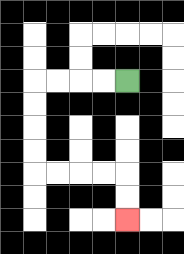{'start': '[5, 3]', 'end': '[5, 9]', 'path_directions': 'L,L,L,L,D,D,D,D,R,R,R,R,D,D', 'path_coordinates': '[[5, 3], [4, 3], [3, 3], [2, 3], [1, 3], [1, 4], [1, 5], [1, 6], [1, 7], [2, 7], [3, 7], [4, 7], [5, 7], [5, 8], [5, 9]]'}